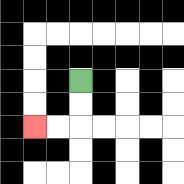{'start': '[3, 3]', 'end': '[1, 5]', 'path_directions': 'D,D,L,L', 'path_coordinates': '[[3, 3], [3, 4], [3, 5], [2, 5], [1, 5]]'}